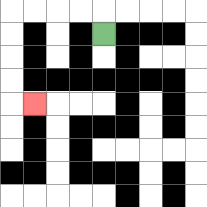{'start': '[4, 1]', 'end': '[1, 4]', 'path_directions': 'U,L,L,L,L,D,D,D,D,R', 'path_coordinates': '[[4, 1], [4, 0], [3, 0], [2, 0], [1, 0], [0, 0], [0, 1], [0, 2], [0, 3], [0, 4], [1, 4]]'}